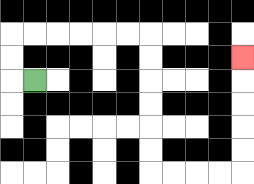{'start': '[1, 3]', 'end': '[10, 2]', 'path_directions': 'L,U,U,R,R,R,R,R,R,D,D,D,D,D,D,R,R,R,R,U,U,U,U,U', 'path_coordinates': '[[1, 3], [0, 3], [0, 2], [0, 1], [1, 1], [2, 1], [3, 1], [4, 1], [5, 1], [6, 1], [6, 2], [6, 3], [6, 4], [6, 5], [6, 6], [6, 7], [7, 7], [8, 7], [9, 7], [10, 7], [10, 6], [10, 5], [10, 4], [10, 3], [10, 2]]'}